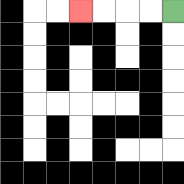{'start': '[7, 0]', 'end': '[3, 0]', 'path_directions': 'L,L,L,L', 'path_coordinates': '[[7, 0], [6, 0], [5, 0], [4, 0], [3, 0]]'}